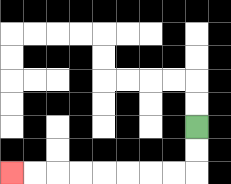{'start': '[8, 5]', 'end': '[0, 7]', 'path_directions': 'D,D,L,L,L,L,L,L,L,L', 'path_coordinates': '[[8, 5], [8, 6], [8, 7], [7, 7], [6, 7], [5, 7], [4, 7], [3, 7], [2, 7], [1, 7], [0, 7]]'}